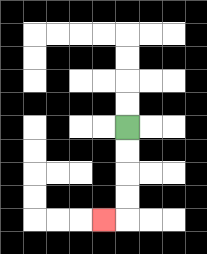{'start': '[5, 5]', 'end': '[4, 9]', 'path_directions': 'D,D,D,D,L', 'path_coordinates': '[[5, 5], [5, 6], [5, 7], [5, 8], [5, 9], [4, 9]]'}